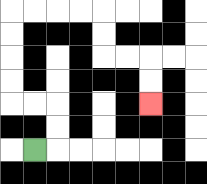{'start': '[1, 6]', 'end': '[6, 4]', 'path_directions': 'R,U,U,L,L,U,U,U,U,R,R,R,R,D,D,R,R,D,D', 'path_coordinates': '[[1, 6], [2, 6], [2, 5], [2, 4], [1, 4], [0, 4], [0, 3], [0, 2], [0, 1], [0, 0], [1, 0], [2, 0], [3, 0], [4, 0], [4, 1], [4, 2], [5, 2], [6, 2], [6, 3], [6, 4]]'}